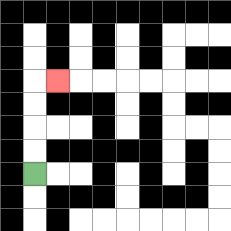{'start': '[1, 7]', 'end': '[2, 3]', 'path_directions': 'U,U,U,U,R', 'path_coordinates': '[[1, 7], [1, 6], [1, 5], [1, 4], [1, 3], [2, 3]]'}